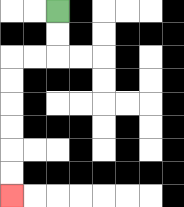{'start': '[2, 0]', 'end': '[0, 8]', 'path_directions': 'D,D,L,L,D,D,D,D,D,D', 'path_coordinates': '[[2, 0], [2, 1], [2, 2], [1, 2], [0, 2], [0, 3], [0, 4], [0, 5], [0, 6], [0, 7], [0, 8]]'}